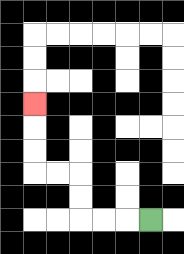{'start': '[6, 9]', 'end': '[1, 4]', 'path_directions': 'L,L,L,U,U,L,L,U,U,U', 'path_coordinates': '[[6, 9], [5, 9], [4, 9], [3, 9], [3, 8], [3, 7], [2, 7], [1, 7], [1, 6], [1, 5], [1, 4]]'}